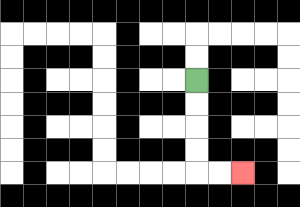{'start': '[8, 3]', 'end': '[10, 7]', 'path_directions': 'D,D,D,D,R,R', 'path_coordinates': '[[8, 3], [8, 4], [8, 5], [8, 6], [8, 7], [9, 7], [10, 7]]'}